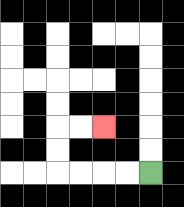{'start': '[6, 7]', 'end': '[4, 5]', 'path_directions': 'L,L,L,L,U,U,R,R', 'path_coordinates': '[[6, 7], [5, 7], [4, 7], [3, 7], [2, 7], [2, 6], [2, 5], [3, 5], [4, 5]]'}